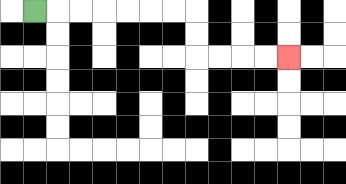{'start': '[1, 0]', 'end': '[12, 2]', 'path_directions': 'R,R,R,R,R,R,R,D,D,R,R,R,R', 'path_coordinates': '[[1, 0], [2, 0], [3, 0], [4, 0], [5, 0], [6, 0], [7, 0], [8, 0], [8, 1], [8, 2], [9, 2], [10, 2], [11, 2], [12, 2]]'}